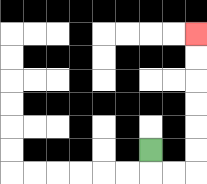{'start': '[6, 6]', 'end': '[8, 1]', 'path_directions': 'D,R,R,U,U,U,U,U,U', 'path_coordinates': '[[6, 6], [6, 7], [7, 7], [8, 7], [8, 6], [8, 5], [8, 4], [8, 3], [8, 2], [8, 1]]'}